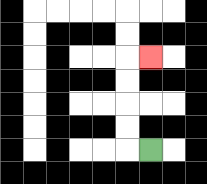{'start': '[6, 6]', 'end': '[6, 2]', 'path_directions': 'L,U,U,U,U,R', 'path_coordinates': '[[6, 6], [5, 6], [5, 5], [5, 4], [5, 3], [5, 2], [6, 2]]'}